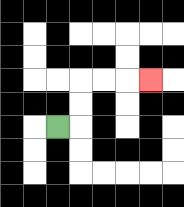{'start': '[2, 5]', 'end': '[6, 3]', 'path_directions': 'R,U,U,R,R,R', 'path_coordinates': '[[2, 5], [3, 5], [3, 4], [3, 3], [4, 3], [5, 3], [6, 3]]'}